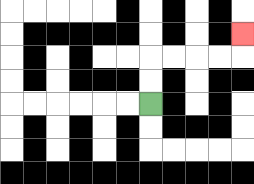{'start': '[6, 4]', 'end': '[10, 1]', 'path_directions': 'U,U,R,R,R,R,U', 'path_coordinates': '[[6, 4], [6, 3], [6, 2], [7, 2], [8, 2], [9, 2], [10, 2], [10, 1]]'}